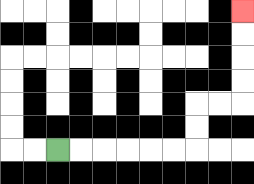{'start': '[2, 6]', 'end': '[10, 0]', 'path_directions': 'R,R,R,R,R,R,U,U,R,R,U,U,U,U', 'path_coordinates': '[[2, 6], [3, 6], [4, 6], [5, 6], [6, 6], [7, 6], [8, 6], [8, 5], [8, 4], [9, 4], [10, 4], [10, 3], [10, 2], [10, 1], [10, 0]]'}